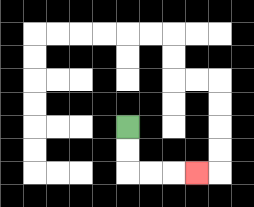{'start': '[5, 5]', 'end': '[8, 7]', 'path_directions': 'D,D,R,R,R', 'path_coordinates': '[[5, 5], [5, 6], [5, 7], [6, 7], [7, 7], [8, 7]]'}